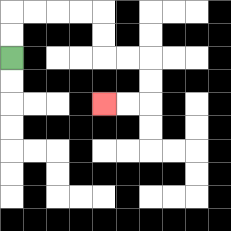{'start': '[0, 2]', 'end': '[4, 4]', 'path_directions': 'U,U,R,R,R,R,D,D,R,R,D,D,L,L', 'path_coordinates': '[[0, 2], [0, 1], [0, 0], [1, 0], [2, 0], [3, 0], [4, 0], [4, 1], [4, 2], [5, 2], [6, 2], [6, 3], [6, 4], [5, 4], [4, 4]]'}